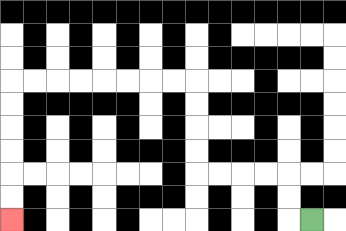{'start': '[13, 9]', 'end': '[0, 9]', 'path_directions': 'L,U,U,L,L,L,L,U,U,U,U,L,L,L,L,L,L,L,L,D,D,D,D,D,D', 'path_coordinates': '[[13, 9], [12, 9], [12, 8], [12, 7], [11, 7], [10, 7], [9, 7], [8, 7], [8, 6], [8, 5], [8, 4], [8, 3], [7, 3], [6, 3], [5, 3], [4, 3], [3, 3], [2, 3], [1, 3], [0, 3], [0, 4], [0, 5], [0, 6], [0, 7], [0, 8], [0, 9]]'}